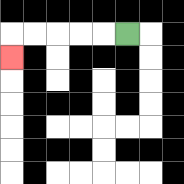{'start': '[5, 1]', 'end': '[0, 2]', 'path_directions': 'L,L,L,L,L,D', 'path_coordinates': '[[5, 1], [4, 1], [3, 1], [2, 1], [1, 1], [0, 1], [0, 2]]'}